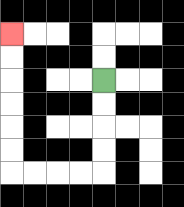{'start': '[4, 3]', 'end': '[0, 1]', 'path_directions': 'D,D,D,D,L,L,L,L,U,U,U,U,U,U', 'path_coordinates': '[[4, 3], [4, 4], [4, 5], [4, 6], [4, 7], [3, 7], [2, 7], [1, 7], [0, 7], [0, 6], [0, 5], [0, 4], [0, 3], [0, 2], [0, 1]]'}